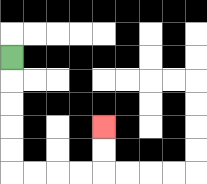{'start': '[0, 2]', 'end': '[4, 5]', 'path_directions': 'D,D,D,D,D,R,R,R,R,U,U', 'path_coordinates': '[[0, 2], [0, 3], [0, 4], [0, 5], [0, 6], [0, 7], [1, 7], [2, 7], [3, 7], [4, 7], [4, 6], [4, 5]]'}